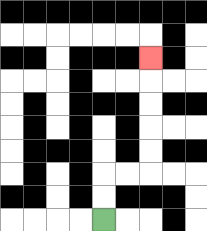{'start': '[4, 9]', 'end': '[6, 2]', 'path_directions': 'U,U,R,R,U,U,U,U,U', 'path_coordinates': '[[4, 9], [4, 8], [4, 7], [5, 7], [6, 7], [6, 6], [6, 5], [6, 4], [6, 3], [6, 2]]'}